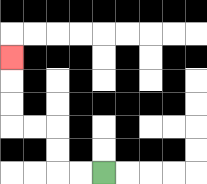{'start': '[4, 7]', 'end': '[0, 2]', 'path_directions': 'L,L,U,U,L,L,U,U,U', 'path_coordinates': '[[4, 7], [3, 7], [2, 7], [2, 6], [2, 5], [1, 5], [0, 5], [0, 4], [0, 3], [0, 2]]'}